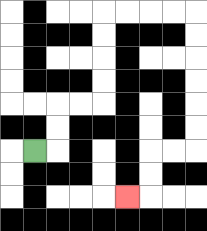{'start': '[1, 6]', 'end': '[5, 8]', 'path_directions': 'R,U,U,R,R,U,U,U,U,R,R,R,R,D,D,D,D,D,D,L,L,D,D,L', 'path_coordinates': '[[1, 6], [2, 6], [2, 5], [2, 4], [3, 4], [4, 4], [4, 3], [4, 2], [4, 1], [4, 0], [5, 0], [6, 0], [7, 0], [8, 0], [8, 1], [8, 2], [8, 3], [8, 4], [8, 5], [8, 6], [7, 6], [6, 6], [6, 7], [6, 8], [5, 8]]'}